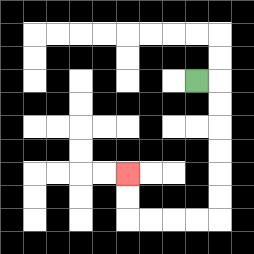{'start': '[8, 3]', 'end': '[5, 7]', 'path_directions': 'R,D,D,D,D,D,D,L,L,L,L,U,U', 'path_coordinates': '[[8, 3], [9, 3], [9, 4], [9, 5], [9, 6], [9, 7], [9, 8], [9, 9], [8, 9], [7, 9], [6, 9], [5, 9], [5, 8], [5, 7]]'}